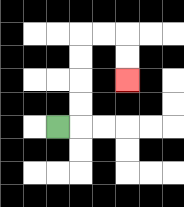{'start': '[2, 5]', 'end': '[5, 3]', 'path_directions': 'R,U,U,U,U,R,R,D,D', 'path_coordinates': '[[2, 5], [3, 5], [3, 4], [3, 3], [3, 2], [3, 1], [4, 1], [5, 1], [5, 2], [5, 3]]'}